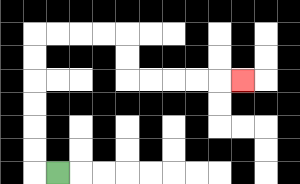{'start': '[2, 7]', 'end': '[10, 3]', 'path_directions': 'L,U,U,U,U,U,U,R,R,R,R,D,D,R,R,R,R,R', 'path_coordinates': '[[2, 7], [1, 7], [1, 6], [1, 5], [1, 4], [1, 3], [1, 2], [1, 1], [2, 1], [3, 1], [4, 1], [5, 1], [5, 2], [5, 3], [6, 3], [7, 3], [8, 3], [9, 3], [10, 3]]'}